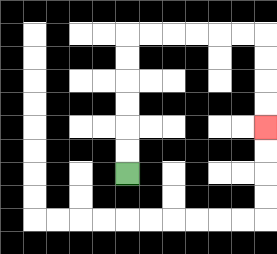{'start': '[5, 7]', 'end': '[11, 5]', 'path_directions': 'U,U,U,U,U,U,R,R,R,R,R,R,D,D,D,D', 'path_coordinates': '[[5, 7], [5, 6], [5, 5], [5, 4], [5, 3], [5, 2], [5, 1], [6, 1], [7, 1], [8, 1], [9, 1], [10, 1], [11, 1], [11, 2], [11, 3], [11, 4], [11, 5]]'}